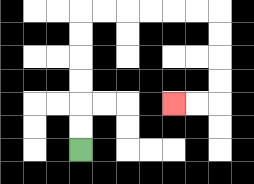{'start': '[3, 6]', 'end': '[7, 4]', 'path_directions': 'U,U,U,U,U,U,R,R,R,R,R,R,D,D,D,D,L,L', 'path_coordinates': '[[3, 6], [3, 5], [3, 4], [3, 3], [3, 2], [3, 1], [3, 0], [4, 0], [5, 0], [6, 0], [7, 0], [8, 0], [9, 0], [9, 1], [9, 2], [9, 3], [9, 4], [8, 4], [7, 4]]'}